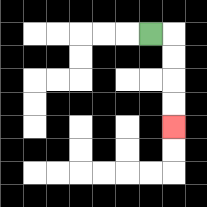{'start': '[6, 1]', 'end': '[7, 5]', 'path_directions': 'R,D,D,D,D', 'path_coordinates': '[[6, 1], [7, 1], [7, 2], [7, 3], [7, 4], [7, 5]]'}